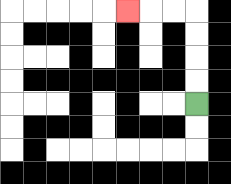{'start': '[8, 4]', 'end': '[5, 0]', 'path_directions': 'U,U,U,U,L,L,L', 'path_coordinates': '[[8, 4], [8, 3], [8, 2], [8, 1], [8, 0], [7, 0], [6, 0], [5, 0]]'}